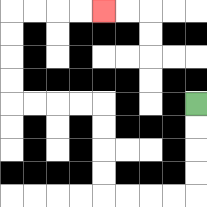{'start': '[8, 4]', 'end': '[4, 0]', 'path_directions': 'D,D,D,D,L,L,L,L,U,U,U,U,L,L,L,L,U,U,U,U,R,R,R,R', 'path_coordinates': '[[8, 4], [8, 5], [8, 6], [8, 7], [8, 8], [7, 8], [6, 8], [5, 8], [4, 8], [4, 7], [4, 6], [4, 5], [4, 4], [3, 4], [2, 4], [1, 4], [0, 4], [0, 3], [0, 2], [0, 1], [0, 0], [1, 0], [2, 0], [3, 0], [4, 0]]'}